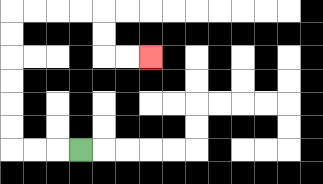{'start': '[3, 6]', 'end': '[6, 2]', 'path_directions': 'L,L,L,U,U,U,U,U,U,R,R,R,R,D,D,R,R', 'path_coordinates': '[[3, 6], [2, 6], [1, 6], [0, 6], [0, 5], [0, 4], [0, 3], [0, 2], [0, 1], [0, 0], [1, 0], [2, 0], [3, 0], [4, 0], [4, 1], [4, 2], [5, 2], [6, 2]]'}